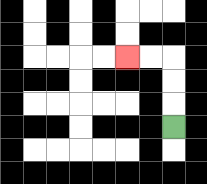{'start': '[7, 5]', 'end': '[5, 2]', 'path_directions': 'U,U,U,L,L', 'path_coordinates': '[[7, 5], [7, 4], [7, 3], [7, 2], [6, 2], [5, 2]]'}